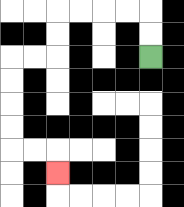{'start': '[6, 2]', 'end': '[2, 7]', 'path_directions': 'U,U,L,L,L,L,D,D,L,L,D,D,D,D,R,R,D', 'path_coordinates': '[[6, 2], [6, 1], [6, 0], [5, 0], [4, 0], [3, 0], [2, 0], [2, 1], [2, 2], [1, 2], [0, 2], [0, 3], [0, 4], [0, 5], [0, 6], [1, 6], [2, 6], [2, 7]]'}